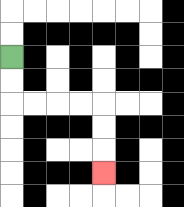{'start': '[0, 2]', 'end': '[4, 7]', 'path_directions': 'D,D,R,R,R,R,D,D,D', 'path_coordinates': '[[0, 2], [0, 3], [0, 4], [1, 4], [2, 4], [3, 4], [4, 4], [4, 5], [4, 6], [4, 7]]'}